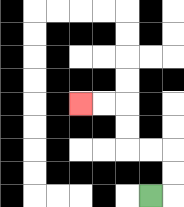{'start': '[6, 8]', 'end': '[3, 4]', 'path_directions': 'R,U,U,L,L,U,U,L,L', 'path_coordinates': '[[6, 8], [7, 8], [7, 7], [7, 6], [6, 6], [5, 6], [5, 5], [5, 4], [4, 4], [3, 4]]'}